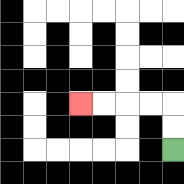{'start': '[7, 6]', 'end': '[3, 4]', 'path_directions': 'U,U,L,L,L,L', 'path_coordinates': '[[7, 6], [7, 5], [7, 4], [6, 4], [5, 4], [4, 4], [3, 4]]'}